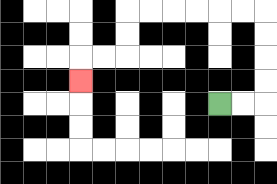{'start': '[9, 4]', 'end': '[3, 3]', 'path_directions': 'R,R,U,U,U,U,L,L,L,L,L,L,D,D,L,L,D', 'path_coordinates': '[[9, 4], [10, 4], [11, 4], [11, 3], [11, 2], [11, 1], [11, 0], [10, 0], [9, 0], [8, 0], [7, 0], [6, 0], [5, 0], [5, 1], [5, 2], [4, 2], [3, 2], [3, 3]]'}